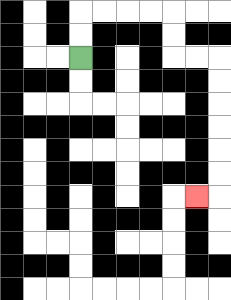{'start': '[3, 2]', 'end': '[8, 8]', 'path_directions': 'U,U,R,R,R,R,D,D,R,R,D,D,D,D,D,D,L', 'path_coordinates': '[[3, 2], [3, 1], [3, 0], [4, 0], [5, 0], [6, 0], [7, 0], [7, 1], [7, 2], [8, 2], [9, 2], [9, 3], [9, 4], [9, 5], [9, 6], [9, 7], [9, 8], [8, 8]]'}